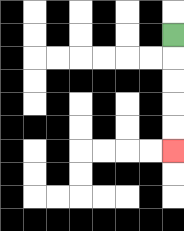{'start': '[7, 1]', 'end': '[7, 6]', 'path_directions': 'D,D,D,D,D', 'path_coordinates': '[[7, 1], [7, 2], [7, 3], [7, 4], [7, 5], [7, 6]]'}